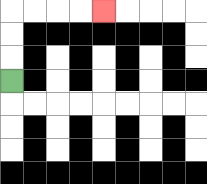{'start': '[0, 3]', 'end': '[4, 0]', 'path_directions': 'U,U,U,R,R,R,R', 'path_coordinates': '[[0, 3], [0, 2], [0, 1], [0, 0], [1, 0], [2, 0], [3, 0], [4, 0]]'}